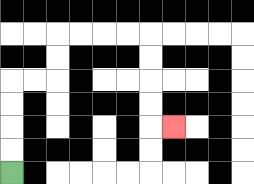{'start': '[0, 7]', 'end': '[7, 5]', 'path_directions': 'U,U,U,U,R,R,U,U,R,R,R,R,D,D,D,D,R', 'path_coordinates': '[[0, 7], [0, 6], [0, 5], [0, 4], [0, 3], [1, 3], [2, 3], [2, 2], [2, 1], [3, 1], [4, 1], [5, 1], [6, 1], [6, 2], [6, 3], [6, 4], [6, 5], [7, 5]]'}